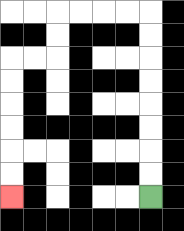{'start': '[6, 8]', 'end': '[0, 8]', 'path_directions': 'U,U,U,U,U,U,U,U,L,L,L,L,D,D,L,L,D,D,D,D,D,D', 'path_coordinates': '[[6, 8], [6, 7], [6, 6], [6, 5], [6, 4], [6, 3], [6, 2], [6, 1], [6, 0], [5, 0], [4, 0], [3, 0], [2, 0], [2, 1], [2, 2], [1, 2], [0, 2], [0, 3], [0, 4], [0, 5], [0, 6], [0, 7], [0, 8]]'}